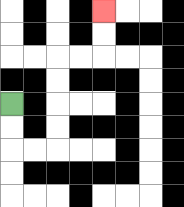{'start': '[0, 4]', 'end': '[4, 0]', 'path_directions': 'D,D,R,R,U,U,U,U,R,R,U,U', 'path_coordinates': '[[0, 4], [0, 5], [0, 6], [1, 6], [2, 6], [2, 5], [2, 4], [2, 3], [2, 2], [3, 2], [4, 2], [4, 1], [4, 0]]'}